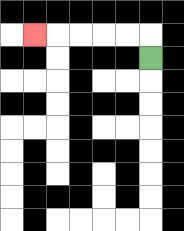{'start': '[6, 2]', 'end': '[1, 1]', 'path_directions': 'U,L,L,L,L,L', 'path_coordinates': '[[6, 2], [6, 1], [5, 1], [4, 1], [3, 1], [2, 1], [1, 1]]'}